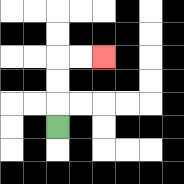{'start': '[2, 5]', 'end': '[4, 2]', 'path_directions': 'U,U,U,R,R', 'path_coordinates': '[[2, 5], [2, 4], [2, 3], [2, 2], [3, 2], [4, 2]]'}